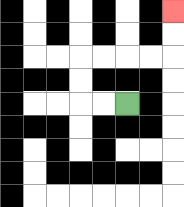{'start': '[5, 4]', 'end': '[7, 0]', 'path_directions': 'L,L,U,U,R,R,R,R,U,U', 'path_coordinates': '[[5, 4], [4, 4], [3, 4], [3, 3], [3, 2], [4, 2], [5, 2], [6, 2], [7, 2], [7, 1], [7, 0]]'}